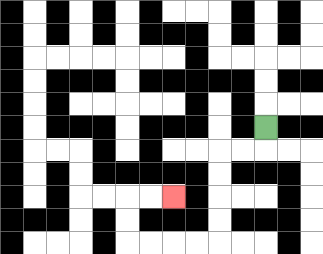{'start': '[11, 5]', 'end': '[7, 8]', 'path_directions': 'D,L,L,D,D,D,D,L,L,L,L,U,U,R,R', 'path_coordinates': '[[11, 5], [11, 6], [10, 6], [9, 6], [9, 7], [9, 8], [9, 9], [9, 10], [8, 10], [7, 10], [6, 10], [5, 10], [5, 9], [5, 8], [6, 8], [7, 8]]'}